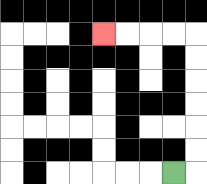{'start': '[7, 7]', 'end': '[4, 1]', 'path_directions': 'R,U,U,U,U,U,U,L,L,L,L', 'path_coordinates': '[[7, 7], [8, 7], [8, 6], [8, 5], [8, 4], [8, 3], [8, 2], [8, 1], [7, 1], [6, 1], [5, 1], [4, 1]]'}